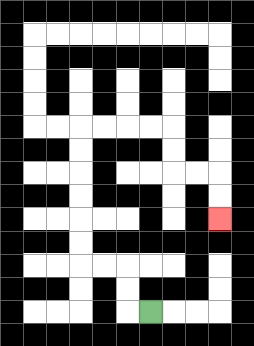{'start': '[6, 13]', 'end': '[9, 9]', 'path_directions': 'L,U,U,L,L,U,U,U,U,U,U,R,R,R,R,D,D,R,R,D,D', 'path_coordinates': '[[6, 13], [5, 13], [5, 12], [5, 11], [4, 11], [3, 11], [3, 10], [3, 9], [3, 8], [3, 7], [3, 6], [3, 5], [4, 5], [5, 5], [6, 5], [7, 5], [7, 6], [7, 7], [8, 7], [9, 7], [9, 8], [9, 9]]'}